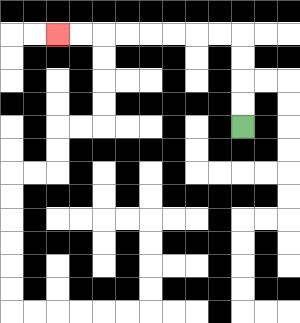{'start': '[10, 5]', 'end': '[2, 1]', 'path_directions': 'U,U,U,U,L,L,L,L,L,L,L,L', 'path_coordinates': '[[10, 5], [10, 4], [10, 3], [10, 2], [10, 1], [9, 1], [8, 1], [7, 1], [6, 1], [5, 1], [4, 1], [3, 1], [2, 1]]'}